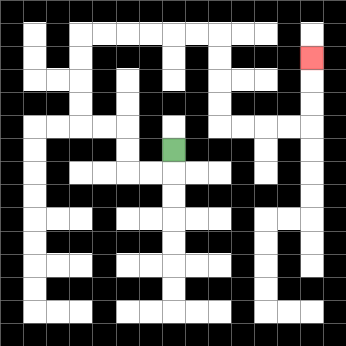{'start': '[7, 6]', 'end': '[13, 2]', 'path_directions': 'D,L,L,U,U,L,L,U,U,U,U,R,R,R,R,R,R,D,D,D,D,R,R,R,R,U,U,U', 'path_coordinates': '[[7, 6], [7, 7], [6, 7], [5, 7], [5, 6], [5, 5], [4, 5], [3, 5], [3, 4], [3, 3], [3, 2], [3, 1], [4, 1], [5, 1], [6, 1], [7, 1], [8, 1], [9, 1], [9, 2], [9, 3], [9, 4], [9, 5], [10, 5], [11, 5], [12, 5], [13, 5], [13, 4], [13, 3], [13, 2]]'}